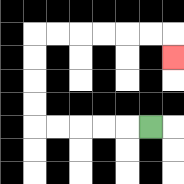{'start': '[6, 5]', 'end': '[7, 2]', 'path_directions': 'L,L,L,L,L,U,U,U,U,R,R,R,R,R,R,D', 'path_coordinates': '[[6, 5], [5, 5], [4, 5], [3, 5], [2, 5], [1, 5], [1, 4], [1, 3], [1, 2], [1, 1], [2, 1], [3, 1], [4, 1], [5, 1], [6, 1], [7, 1], [7, 2]]'}